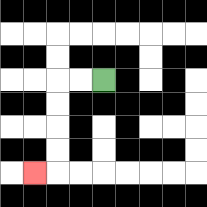{'start': '[4, 3]', 'end': '[1, 7]', 'path_directions': 'L,L,D,D,D,D,L', 'path_coordinates': '[[4, 3], [3, 3], [2, 3], [2, 4], [2, 5], [2, 6], [2, 7], [1, 7]]'}